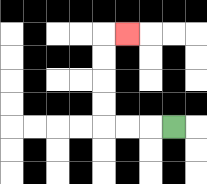{'start': '[7, 5]', 'end': '[5, 1]', 'path_directions': 'L,L,L,U,U,U,U,R', 'path_coordinates': '[[7, 5], [6, 5], [5, 5], [4, 5], [4, 4], [4, 3], [4, 2], [4, 1], [5, 1]]'}